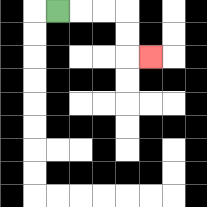{'start': '[2, 0]', 'end': '[6, 2]', 'path_directions': 'R,R,R,D,D,R', 'path_coordinates': '[[2, 0], [3, 0], [4, 0], [5, 0], [5, 1], [5, 2], [6, 2]]'}